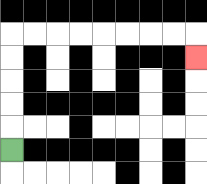{'start': '[0, 6]', 'end': '[8, 2]', 'path_directions': 'U,U,U,U,U,R,R,R,R,R,R,R,R,D', 'path_coordinates': '[[0, 6], [0, 5], [0, 4], [0, 3], [0, 2], [0, 1], [1, 1], [2, 1], [3, 1], [4, 1], [5, 1], [6, 1], [7, 1], [8, 1], [8, 2]]'}